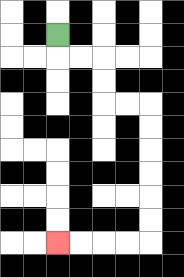{'start': '[2, 1]', 'end': '[2, 10]', 'path_directions': 'D,R,R,D,D,R,R,D,D,D,D,D,D,L,L,L,L', 'path_coordinates': '[[2, 1], [2, 2], [3, 2], [4, 2], [4, 3], [4, 4], [5, 4], [6, 4], [6, 5], [6, 6], [6, 7], [6, 8], [6, 9], [6, 10], [5, 10], [4, 10], [3, 10], [2, 10]]'}